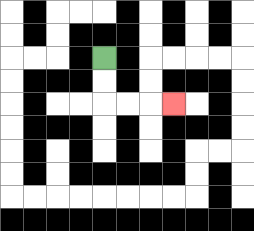{'start': '[4, 2]', 'end': '[7, 4]', 'path_directions': 'D,D,R,R,R', 'path_coordinates': '[[4, 2], [4, 3], [4, 4], [5, 4], [6, 4], [7, 4]]'}